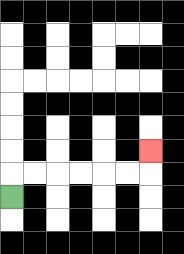{'start': '[0, 8]', 'end': '[6, 6]', 'path_directions': 'U,R,R,R,R,R,R,U', 'path_coordinates': '[[0, 8], [0, 7], [1, 7], [2, 7], [3, 7], [4, 7], [5, 7], [6, 7], [6, 6]]'}